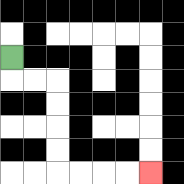{'start': '[0, 2]', 'end': '[6, 7]', 'path_directions': 'D,R,R,D,D,D,D,R,R,R,R', 'path_coordinates': '[[0, 2], [0, 3], [1, 3], [2, 3], [2, 4], [2, 5], [2, 6], [2, 7], [3, 7], [4, 7], [5, 7], [6, 7]]'}